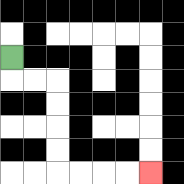{'start': '[0, 2]', 'end': '[6, 7]', 'path_directions': 'D,R,R,D,D,D,D,R,R,R,R', 'path_coordinates': '[[0, 2], [0, 3], [1, 3], [2, 3], [2, 4], [2, 5], [2, 6], [2, 7], [3, 7], [4, 7], [5, 7], [6, 7]]'}